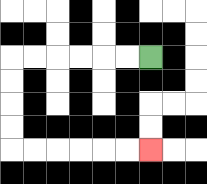{'start': '[6, 2]', 'end': '[6, 6]', 'path_directions': 'L,L,L,L,L,L,D,D,D,D,R,R,R,R,R,R', 'path_coordinates': '[[6, 2], [5, 2], [4, 2], [3, 2], [2, 2], [1, 2], [0, 2], [0, 3], [0, 4], [0, 5], [0, 6], [1, 6], [2, 6], [3, 6], [4, 6], [5, 6], [6, 6]]'}